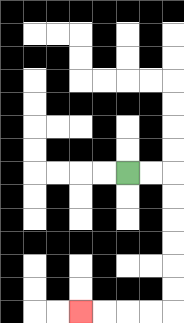{'start': '[5, 7]', 'end': '[3, 13]', 'path_directions': 'R,R,D,D,D,D,D,D,L,L,L,L', 'path_coordinates': '[[5, 7], [6, 7], [7, 7], [7, 8], [7, 9], [7, 10], [7, 11], [7, 12], [7, 13], [6, 13], [5, 13], [4, 13], [3, 13]]'}